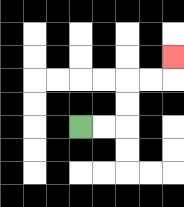{'start': '[3, 5]', 'end': '[7, 2]', 'path_directions': 'R,R,U,U,R,R,U', 'path_coordinates': '[[3, 5], [4, 5], [5, 5], [5, 4], [5, 3], [6, 3], [7, 3], [7, 2]]'}